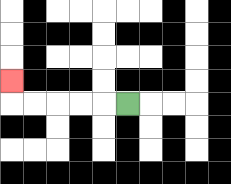{'start': '[5, 4]', 'end': '[0, 3]', 'path_directions': 'L,L,L,L,L,U', 'path_coordinates': '[[5, 4], [4, 4], [3, 4], [2, 4], [1, 4], [0, 4], [0, 3]]'}